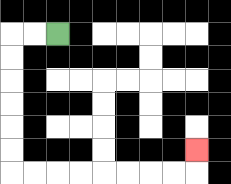{'start': '[2, 1]', 'end': '[8, 6]', 'path_directions': 'L,L,D,D,D,D,D,D,R,R,R,R,R,R,R,R,U', 'path_coordinates': '[[2, 1], [1, 1], [0, 1], [0, 2], [0, 3], [0, 4], [0, 5], [0, 6], [0, 7], [1, 7], [2, 7], [3, 7], [4, 7], [5, 7], [6, 7], [7, 7], [8, 7], [8, 6]]'}